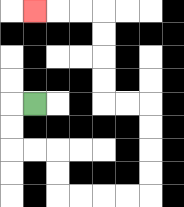{'start': '[1, 4]', 'end': '[1, 0]', 'path_directions': 'L,D,D,R,R,D,D,R,R,R,R,U,U,U,U,L,L,U,U,U,U,L,L,L', 'path_coordinates': '[[1, 4], [0, 4], [0, 5], [0, 6], [1, 6], [2, 6], [2, 7], [2, 8], [3, 8], [4, 8], [5, 8], [6, 8], [6, 7], [6, 6], [6, 5], [6, 4], [5, 4], [4, 4], [4, 3], [4, 2], [4, 1], [4, 0], [3, 0], [2, 0], [1, 0]]'}